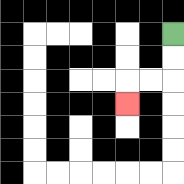{'start': '[7, 1]', 'end': '[5, 4]', 'path_directions': 'D,D,L,L,D', 'path_coordinates': '[[7, 1], [7, 2], [7, 3], [6, 3], [5, 3], [5, 4]]'}